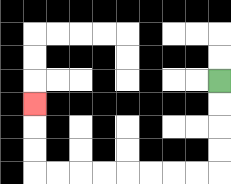{'start': '[9, 3]', 'end': '[1, 4]', 'path_directions': 'D,D,D,D,L,L,L,L,L,L,L,L,U,U,U', 'path_coordinates': '[[9, 3], [9, 4], [9, 5], [9, 6], [9, 7], [8, 7], [7, 7], [6, 7], [5, 7], [4, 7], [3, 7], [2, 7], [1, 7], [1, 6], [1, 5], [1, 4]]'}